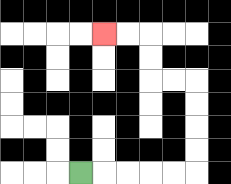{'start': '[3, 7]', 'end': '[4, 1]', 'path_directions': 'R,R,R,R,R,U,U,U,U,L,L,U,U,L,L', 'path_coordinates': '[[3, 7], [4, 7], [5, 7], [6, 7], [7, 7], [8, 7], [8, 6], [8, 5], [8, 4], [8, 3], [7, 3], [6, 3], [6, 2], [6, 1], [5, 1], [4, 1]]'}